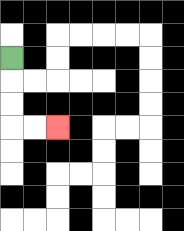{'start': '[0, 2]', 'end': '[2, 5]', 'path_directions': 'D,D,D,R,R', 'path_coordinates': '[[0, 2], [0, 3], [0, 4], [0, 5], [1, 5], [2, 5]]'}